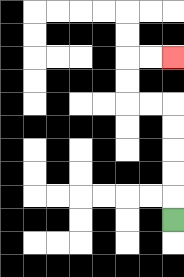{'start': '[7, 9]', 'end': '[7, 2]', 'path_directions': 'U,U,U,U,U,L,L,U,U,R,R', 'path_coordinates': '[[7, 9], [7, 8], [7, 7], [7, 6], [7, 5], [7, 4], [6, 4], [5, 4], [5, 3], [5, 2], [6, 2], [7, 2]]'}